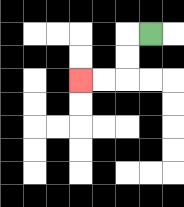{'start': '[6, 1]', 'end': '[3, 3]', 'path_directions': 'L,D,D,L,L', 'path_coordinates': '[[6, 1], [5, 1], [5, 2], [5, 3], [4, 3], [3, 3]]'}